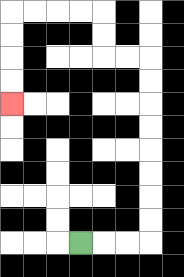{'start': '[3, 10]', 'end': '[0, 4]', 'path_directions': 'R,R,R,U,U,U,U,U,U,U,U,L,L,U,U,L,L,L,L,D,D,D,D', 'path_coordinates': '[[3, 10], [4, 10], [5, 10], [6, 10], [6, 9], [6, 8], [6, 7], [6, 6], [6, 5], [6, 4], [6, 3], [6, 2], [5, 2], [4, 2], [4, 1], [4, 0], [3, 0], [2, 0], [1, 0], [0, 0], [0, 1], [0, 2], [0, 3], [0, 4]]'}